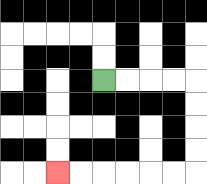{'start': '[4, 3]', 'end': '[2, 7]', 'path_directions': 'R,R,R,R,D,D,D,D,L,L,L,L,L,L', 'path_coordinates': '[[4, 3], [5, 3], [6, 3], [7, 3], [8, 3], [8, 4], [8, 5], [8, 6], [8, 7], [7, 7], [6, 7], [5, 7], [4, 7], [3, 7], [2, 7]]'}